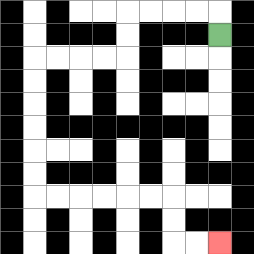{'start': '[9, 1]', 'end': '[9, 10]', 'path_directions': 'U,L,L,L,L,D,D,L,L,L,L,D,D,D,D,D,D,R,R,R,R,R,R,D,D,R,R', 'path_coordinates': '[[9, 1], [9, 0], [8, 0], [7, 0], [6, 0], [5, 0], [5, 1], [5, 2], [4, 2], [3, 2], [2, 2], [1, 2], [1, 3], [1, 4], [1, 5], [1, 6], [1, 7], [1, 8], [2, 8], [3, 8], [4, 8], [5, 8], [6, 8], [7, 8], [7, 9], [7, 10], [8, 10], [9, 10]]'}